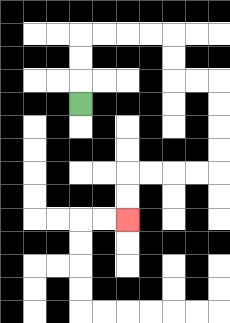{'start': '[3, 4]', 'end': '[5, 9]', 'path_directions': 'U,U,U,R,R,R,R,D,D,R,R,D,D,D,D,L,L,L,L,D,D', 'path_coordinates': '[[3, 4], [3, 3], [3, 2], [3, 1], [4, 1], [5, 1], [6, 1], [7, 1], [7, 2], [7, 3], [8, 3], [9, 3], [9, 4], [9, 5], [9, 6], [9, 7], [8, 7], [7, 7], [6, 7], [5, 7], [5, 8], [5, 9]]'}